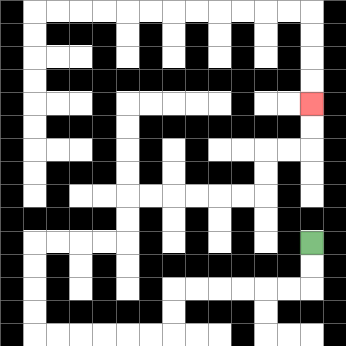{'start': '[13, 10]', 'end': '[13, 4]', 'path_directions': 'D,D,L,L,L,L,L,L,D,D,L,L,L,L,L,L,U,U,U,U,R,R,R,R,U,U,R,R,R,R,R,R,U,U,R,R,U,U', 'path_coordinates': '[[13, 10], [13, 11], [13, 12], [12, 12], [11, 12], [10, 12], [9, 12], [8, 12], [7, 12], [7, 13], [7, 14], [6, 14], [5, 14], [4, 14], [3, 14], [2, 14], [1, 14], [1, 13], [1, 12], [1, 11], [1, 10], [2, 10], [3, 10], [4, 10], [5, 10], [5, 9], [5, 8], [6, 8], [7, 8], [8, 8], [9, 8], [10, 8], [11, 8], [11, 7], [11, 6], [12, 6], [13, 6], [13, 5], [13, 4]]'}